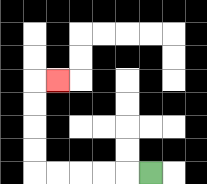{'start': '[6, 7]', 'end': '[2, 3]', 'path_directions': 'L,L,L,L,L,U,U,U,U,R', 'path_coordinates': '[[6, 7], [5, 7], [4, 7], [3, 7], [2, 7], [1, 7], [1, 6], [1, 5], [1, 4], [1, 3], [2, 3]]'}